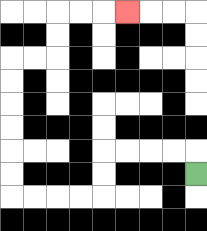{'start': '[8, 7]', 'end': '[5, 0]', 'path_directions': 'U,L,L,L,L,D,D,L,L,L,L,U,U,U,U,U,U,R,R,U,U,R,R,R', 'path_coordinates': '[[8, 7], [8, 6], [7, 6], [6, 6], [5, 6], [4, 6], [4, 7], [4, 8], [3, 8], [2, 8], [1, 8], [0, 8], [0, 7], [0, 6], [0, 5], [0, 4], [0, 3], [0, 2], [1, 2], [2, 2], [2, 1], [2, 0], [3, 0], [4, 0], [5, 0]]'}